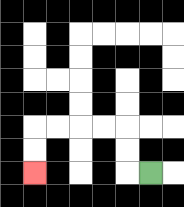{'start': '[6, 7]', 'end': '[1, 7]', 'path_directions': 'L,U,U,L,L,L,L,D,D', 'path_coordinates': '[[6, 7], [5, 7], [5, 6], [5, 5], [4, 5], [3, 5], [2, 5], [1, 5], [1, 6], [1, 7]]'}